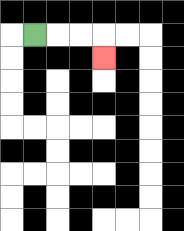{'start': '[1, 1]', 'end': '[4, 2]', 'path_directions': 'R,R,R,D', 'path_coordinates': '[[1, 1], [2, 1], [3, 1], [4, 1], [4, 2]]'}